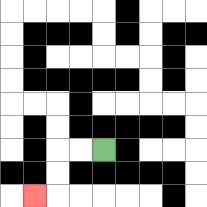{'start': '[4, 6]', 'end': '[1, 8]', 'path_directions': 'L,L,D,D,L', 'path_coordinates': '[[4, 6], [3, 6], [2, 6], [2, 7], [2, 8], [1, 8]]'}